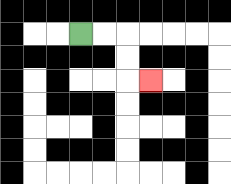{'start': '[3, 1]', 'end': '[6, 3]', 'path_directions': 'R,R,D,D,R', 'path_coordinates': '[[3, 1], [4, 1], [5, 1], [5, 2], [5, 3], [6, 3]]'}